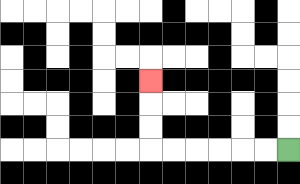{'start': '[12, 6]', 'end': '[6, 3]', 'path_directions': 'L,L,L,L,L,L,U,U,U', 'path_coordinates': '[[12, 6], [11, 6], [10, 6], [9, 6], [8, 6], [7, 6], [6, 6], [6, 5], [6, 4], [6, 3]]'}